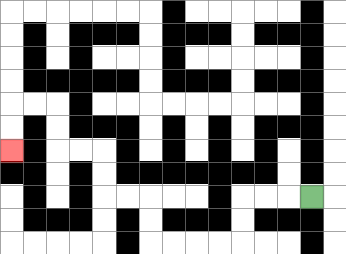{'start': '[13, 8]', 'end': '[0, 6]', 'path_directions': 'L,L,L,D,D,L,L,L,L,U,U,L,L,U,U,L,L,U,U,L,L,D,D', 'path_coordinates': '[[13, 8], [12, 8], [11, 8], [10, 8], [10, 9], [10, 10], [9, 10], [8, 10], [7, 10], [6, 10], [6, 9], [6, 8], [5, 8], [4, 8], [4, 7], [4, 6], [3, 6], [2, 6], [2, 5], [2, 4], [1, 4], [0, 4], [0, 5], [0, 6]]'}